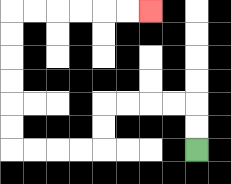{'start': '[8, 6]', 'end': '[6, 0]', 'path_directions': 'U,U,L,L,L,L,D,D,L,L,L,L,U,U,U,U,U,U,R,R,R,R,R,R', 'path_coordinates': '[[8, 6], [8, 5], [8, 4], [7, 4], [6, 4], [5, 4], [4, 4], [4, 5], [4, 6], [3, 6], [2, 6], [1, 6], [0, 6], [0, 5], [0, 4], [0, 3], [0, 2], [0, 1], [0, 0], [1, 0], [2, 0], [3, 0], [4, 0], [5, 0], [6, 0]]'}